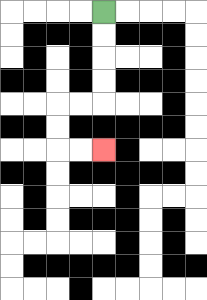{'start': '[4, 0]', 'end': '[4, 6]', 'path_directions': 'D,D,D,D,L,L,D,D,R,R', 'path_coordinates': '[[4, 0], [4, 1], [4, 2], [4, 3], [4, 4], [3, 4], [2, 4], [2, 5], [2, 6], [3, 6], [4, 6]]'}